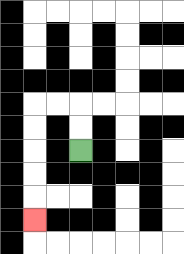{'start': '[3, 6]', 'end': '[1, 9]', 'path_directions': 'U,U,L,L,D,D,D,D,D', 'path_coordinates': '[[3, 6], [3, 5], [3, 4], [2, 4], [1, 4], [1, 5], [1, 6], [1, 7], [1, 8], [1, 9]]'}